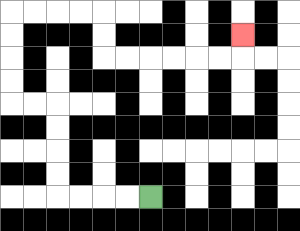{'start': '[6, 8]', 'end': '[10, 1]', 'path_directions': 'L,L,L,L,U,U,U,U,L,L,U,U,U,U,R,R,R,R,D,D,R,R,R,R,R,R,U', 'path_coordinates': '[[6, 8], [5, 8], [4, 8], [3, 8], [2, 8], [2, 7], [2, 6], [2, 5], [2, 4], [1, 4], [0, 4], [0, 3], [0, 2], [0, 1], [0, 0], [1, 0], [2, 0], [3, 0], [4, 0], [4, 1], [4, 2], [5, 2], [6, 2], [7, 2], [8, 2], [9, 2], [10, 2], [10, 1]]'}